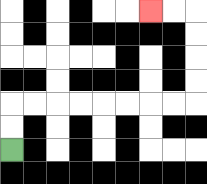{'start': '[0, 6]', 'end': '[6, 0]', 'path_directions': 'U,U,R,R,R,R,R,R,R,R,U,U,U,U,L,L', 'path_coordinates': '[[0, 6], [0, 5], [0, 4], [1, 4], [2, 4], [3, 4], [4, 4], [5, 4], [6, 4], [7, 4], [8, 4], [8, 3], [8, 2], [8, 1], [8, 0], [7, 0], [6, 0]]'}